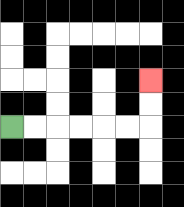{'start': '[0, 5]', 'end': '[6, 3]', 'path_directions': 'R,R,R,R,R,R,U,U', 'path_coordinates': '[[0, 5], [1, 5], [2, 5], [3, 5], [4, 5], [5, 5], [6, 5], [6, 4], [6, 3]]'}